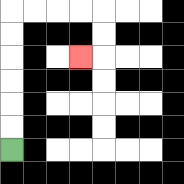{'start': '[0, 6]', 'end': '[3, 2]', 'path_directions': 'U,U,U,U,U,U,R,R,R,R,D,D,L', 'path_coordinates': '[[0, 6], [0, 5], [0, 4], [0, 3], [0, 2], [0, 1], [0, 0], [1, 0], [2, 0], [3, 0], [4, 0], [4, 1], [4, 2], [3, 2]]'}